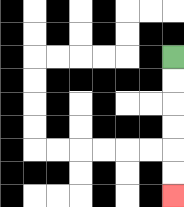{'start': '[7, 2]', 'end': '[7, 8]', 'path_directions': 'D,D,D,D,D,D', 'path_coordinates': '[[7, 2], [7, 3], [7, 4], [7, 5], [7, 6], [7, 7], [7, 8]]'}